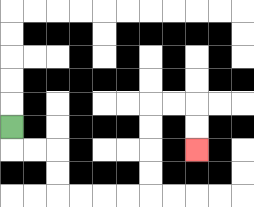{'start': '[0, 5]', 'end': '[8, 6]', 'path_directions': 'D,R,R,D,D,R,R,R,R,U,U,U,U,R,R,D,D', 'path_coordinates': '[[0, 5], [0, 6], [1, 6], [2, 6], [2, 7], [2, 8], [3, 8], [4, 8], [5, 8], [6, 8], [6, 7], [6, 6], [6, 5], [6, 4], [7, 4], [8, 4], [8, 5], [8, 6]]'}